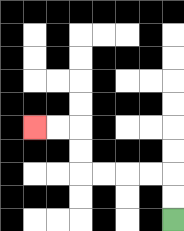{'start': '[7, 9]', 'end': '[1, 5]', 'path_directions': 'U,U,L,L,L,L,U,U,L,L', 'path_coordinates': '[[7, 9], [7, 8], [7, 7], [6, 7], [5, 7], [4, 7], [3, 7], [3, 6], [3, 5], [2, 5], [1, 5]]'}